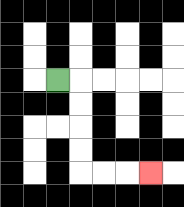{'start': '[2, 3]', 'end': '[6, 7]', 'path_directions': 'R,D,D,D,D,R,R,R', 'path_coordinates': '[[2, 3], [3, 3], [3, 4], [3, 5], [3, 6], [3, 7], [4, 7], [5, 7], [6, 7]]'}